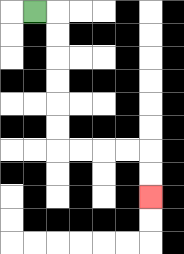{'start': '[1, 0]', 'end': '[6, 8]', 'path_directions': 'R,D,D,D,D,D,D,R,R,R,R,D,D', 'path_coordinates': '[[1, 0], [2, 0], [2, 1], [2, 2], [2, 3], [2, 4], [2, 5], [2, 6], [3, 6], [4, 6], [5, 6], [6, 6], [6, 7], [6, 8]]'}